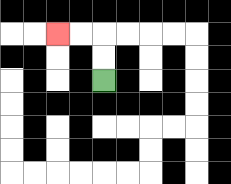{'start': '[4, 3]', 'end': '[2, 1]', 'path_directions': 'U,U,L,L', 'path_coordinates': '[[4, 3], [4, 2], [4, 1], [3, 1], [2, 1]]'}